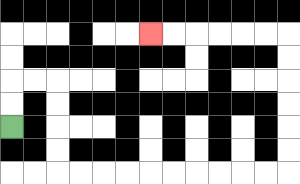{'start': '[0, 5]', 'end': '[6, 1]', 'path_directions': 'U,U,R,R,D,D,D,D,R,R,R,R,R,R,R,R,R,R,U,U,U,U,U,U,L,L,L,L,L,L', 'path_coordinates': '[[0, 5], [0, 4], [0, 3], [1, 3], [2, 3], [2, 4], [2, 5], [2, 6], [2, 7], [3, 7], [4, 7], [5, 7], [6, 7], [7, 7], [8, 7], [9, 7], [10, 7], [11, 7], [12, 7], [12, 6], [12, 5], [12, 4], [12, 3], [12, 2], [12, 1], [11, 1], [10, 1], [9, 1], [8, 1], [7, 1], [6, 1]]'}